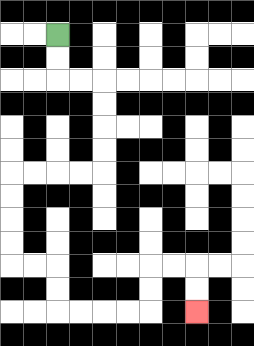{'start': '[2, 1]', 'end': '[8, 13]', 'path_directions': 'D,D,R,R,D,D,D,D,L,L,L,L,D,D,D,D,R,R,D,D,R,R,R,R,U,U,R,R,D,D', 'path_coordinates': '[[2, 1], [2, 2], [2, 3], [3, 3], [4, 3], [4, 4], [4, 5], [4, 6], [4, 7], [3, 7], [2, 7], [1, 7], [0, 7], [0, 8], [0, 9], [0, 10], [0, 11], [1, 11], [2, 11], [2, 12], [2, 13], [3, 13], [4, 13], [5, 13], [6, 13], [6, 12], [6, 11], [7, 11], [8, 11], [8, 12], [8, 13]]'}